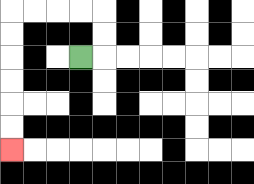{'start': '[3, 2]', 'end': '[0, 6]', 'path_directions': 'R,U,U,L,L,L,L,D,D,D,D,D,D', 'path_coordinates': '[[3, 2], [4, 2], [4, 1], [4, 0], [3, 0], [2, 0], [1, 0], [0, 0], [0, 1], [0, 2], [0, 3], [0, 4], [0, 5], [0, 6]]'}